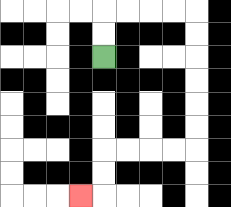{'start': '[4, 2]', 'end': '[3, 8]', 'path_directions': 'U,U,R,R,R,R,D,D,D,D,D,D,L,L,L,L,D,D,L', 'path_coordinates': '[[4, 2], [4, 1], [4, 0], [5, 0], [6, 0], [7, 0], [8, 0], [8, 1], [8, 2], [8, 3], [8, 4], [8, 5], [8, 6], [7, 6], [6, 6], [5, 6], [4, 6], [4, 7], [4, 8], [3, 8]]'}